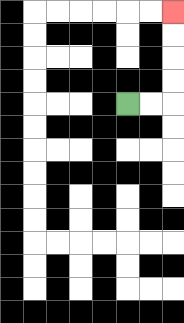{'start': '[5, 4]', 'end': '[7, 0]', 'path_directions': 'R,R,U,U,U,U', 'path_coordinates': '[[5, 4], [6, 4], [7, 4], [7, 3], [7, 2], [7, 1], [7, 0]]'}